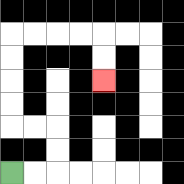{'start': '[0, 7]', 'end': '[4, 3]', 'path_directions': 'R,R,U,U,L,L,U,U,U,U,R,R,R,R,D,D', 'path_coordinates': '[[0, 7], [1, 7], [2, 7], [2, 6], [2, 5], [1, 5], [0, 5], [0, 4], [0, 3], [0, 2], [0, 1], [1, 1], [2, 1], [3, 1], [4, 1], [4, 2], [4, 3]]'}